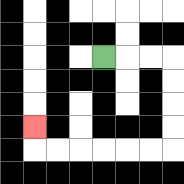{'start': '[4, 2]', 'end': '[1, 5]', 'path_directions': 'R,R,R,D,D,D,D,L,L,L,L,L,L,U', 'path_coordinates': '[[4, 2], [5, 2], [6, 2], [7, 2], [7, 3], [7, 4], [7, 5], [7, 6], [6, 6], [5, 6], [4, 6], [3, 6], [2, 6], [1, 6], [1, 5]]'}